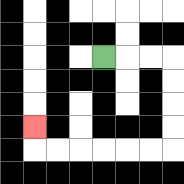{'start': '[4, 2]', 'end': '[1, 5]', 'path_directions': 'R,R,R,D,D,D,D,L,L,L,L,L,L,U', 'path_coordinates': '[[4, 2], [5, 2], [6, 2], [7, 2], [7, 3], [7, 4], [7, 5], [7, 6], [6, 6], [5, 6], [4, 6], [3, 6], [2, 6], [1, 6], [1, 5]]'}